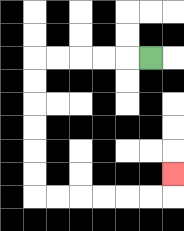{'start': '[6, 2]', 'end': '[7, 7]', 'path_directions': 'L,L,L,L,L,D,D,D,D,D,D,R,R,R,R,R,R,U', 'path_coordinates': '[[6, 2], [5, 2], [4, 2], [3, 2], [2, 2], [1, 2], [1, 3], [1, 4], [1, 5], [1, 6], [1, 7], [1, 8], [2, 8], [3, 8], [4, 8], [5, 8], [6, 8], [7, 8], [7, 7]]'}